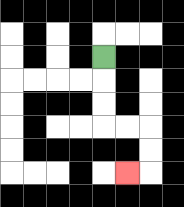{'start': '[4, 2]', 'end': '[5, 7]', 'path_directions': 'D,D,D,R,R,D,D,L', 'path_coordinates': '[[4, 2], [4, 3], [4, 4], [4, 5], [5, 5], [6, 5], [6, 6], [6, 7], [5, 7]]'}